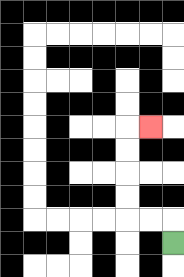{'start': '[7, 10]', 'end': '[6, 5]', 'path_directions': 'U,L,L,U,U,U,U,R', 'path_coordinates': '[[7, 10], [7, 9], [6, 9], [5, 9], [5, 8], [5, 7], [5, 6], [5, 5], [6, 5]]'}